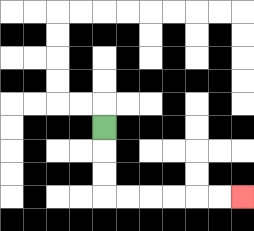{'start': '[4, 5]', 'end': '[10, 8]', 'path_directions': 'D,D,D,R,R,R,R,R,R', 'path_coordinates': '[[4, 5], [4, 6], [4, 7], [4, 8], [5, 8], [6, 8], [7, 8], [8, 8], [9, 8], [10, 8]]'}